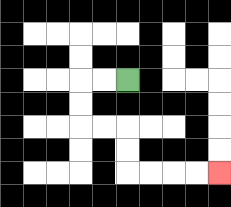{'start': '[5, 3]', 'end': '[9, 7]', 'path_directions': 'L,L,D,D,R,R,D,D,R,R,R,R', 'path_coordinates': '[[5, 3], [4, 3], [3, 3], [3, 4], [3, 5], [4, 5], [5, 5], [5, 6], [5, 7], [6, 7], [7, 7], [8, 7], [9, 7]]'}